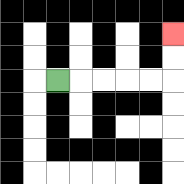{'start': '[2, 3]', 'end': '[7, 1]', 'path_directions': 'R,R,R,R,R,U,U', 'path_coordinates': '[[2, 3], [3, 3], [4, 3], [5, 3], [6, 3], [7, 3], [7, 2], [7, 1]]'}